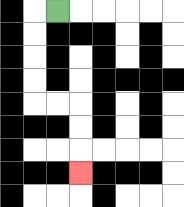{'start': '[2, 0]', 'end': '[3, 7]', 'path_directions': 'L,D,D,D,D,R,R,D,D,D', 'path_coordinates': '[[2, 0], [1, 0], [1, 1], [1, 2], [1, 3], [1, 4], [2, 4], [3, 4], [3, 5], [3, 6], [3, 7]]'}